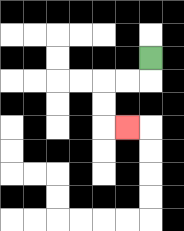{'start': '[6, 2]', 'end': '[5, 5]', 'path_directions': 'D,L,L,D,D,R', 'path_coordinates': '[[6, 2], [6, 3], [5, 3], [4, 3], [4, 4], [4, 5], [5, 5]]'}